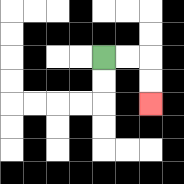{'start': '[4, 2]', 'end': '[6, 4]', 'path_directions': 'R,R,D,D', 'path_coordinates': '[[4, 2], [5, 2], [6, 2], [6, 3], [6, 4]]'}